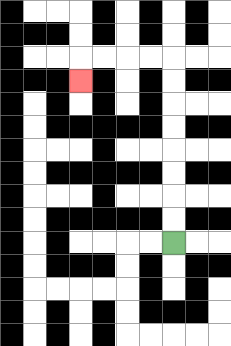{'start': '[7, 10]', 'end': '[3, 3]', 'path_directions': 'U,U,U,U,U,U,U,U,L,L,L,L,D', 'path_coordinates': '[[7, 10], [7, 9], [7, 8], [7, 7], [7, 6], [7, 5], [7, 4], [7, 3], [7, 2], [6, 2], [5, 2], [4, 2], [3, 2], [3, 3]]'}